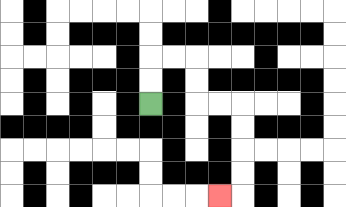{'start': '[6, 4]', 'end': '[9, 8]', 'path_directions': 'U,U,R,R,D,D,R,R,D,D,D,D,L', 'path_coordinates': '[[6, 4], [6, 3], [6, 2], [7, 2], [8, 2], [8, 3], [8, 4], [9, 4], [10, 4], [10, 5], [10, 6], [10, 7], [10, 8], [9, 8]]'}